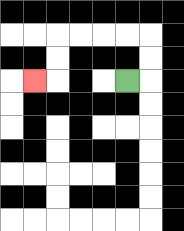{'start': '[5, 3]', 'end': '[1, 3]', 'path_directions': 'R,U,U,L,L,L,L,D,D,L', 'path_coordinates': '[[5, 3], [6, 3], [6, 2], [6, 1], [5, 1], [4, 1], [3, 1], [2, 1], [2, 2], [2, 3], [1, 3]]'}